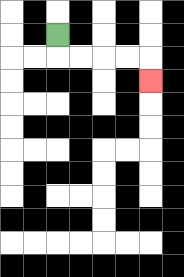{'start': '[2, 1]', 'end': '[6, 3]', 'path_directions': 'D,R,R,R,R,D', 'path_coordinates': '[[2, 1], [2, 2], [3, 2], [4, 2], [5, 2], [6, 2], [6, 3]]'}